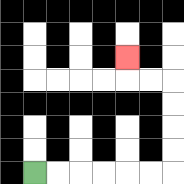{'start': '[1, 7]', 'end': '[5, 2]', 'path_directions': 'R,R,R,R,R,R,U,U,U,U,L,L,U', 'path_coordinates': '[[1, 7], [2, 7], [3, 7], [4, 7], [5, 7], [6, 7], [7, 7], [7, 6], [7, 5], [7, 4], [7, 3], [6, 3], [5, 3], [5, 2]]'}